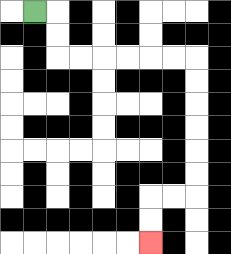{'start': '[1, 0]', 'end': '[6, 10]', 'path_directions': 'R,D,D,R,R,R,R,R,R,D,D,D,D,D,D,L,L,D,D', 'path_coordinates': '[[1, 0], [2, 0], [2, 1], [2, 2], [3, 2], [4, 2], [5, 2], [6, 2], [7, 2], [8, 2], [8, 3], [8, 4], [8, 5], [8, 6], [8, 7], [8, 8], [7, 8], [6, 8], [6, 9], [6, 10]]'}